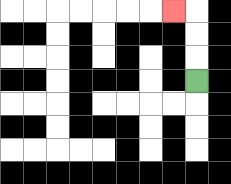{'start': '[8, 3]', 'end': '[7, 0]', 'path_directions': 'U,U,U,L', 'path_coordinates': '[[8, 3], [8, 2], [8, 1], [8, 0], [7, 0]]'}